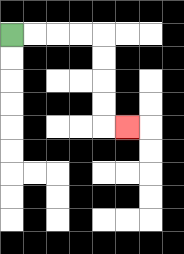{'start': '[0, 1]', 'end': '[5, 5]', 'path_directions': 'R,R,R,R,D,D,D,D,R', 'path_coordinates': '[[0, 1], [1, 1], [2, 1], [3, 1], [4, 1], [4, 2], [4, 3], [4, 4], [4, 5], [5, 5]]'}